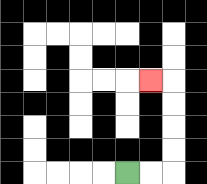{'start': '[5, 7]', 'end': '[6, 3]', 'path_directions': 'R,R,U,U,U,U,L', 'path_coordinates': '[[5, 7], [6, 7], [7, 7], [7, 6], [7, 5], [7, 4], [7, 3], [6, 3]]'}